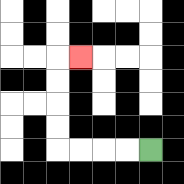{'start': '[6, 6]', 'end': '[3, 2]', 'path_directions': 'L,L,L,L,U,U,U,U,R', 'path_coordinates': '[[6, 6], [5, 6], [4, 6], [3, 6], [2, 6], [2, 5], [2, 4], [2, 3], [2, 2], [3, 2]]'}